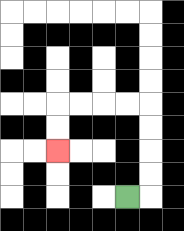{'start': '[5, 8]', 'end': '[2, 6]', 'path_directions': 'R,U,U,U,U,L,L,L,L,D,D', 'path_coordinates': '[[5, 8], [6, 8], [6, 7], [6, 6], [6, 5], [6, 4], [5, 4], [4, 4], [3, 4], [2, 4], [2, 5], [2, 6]]'}